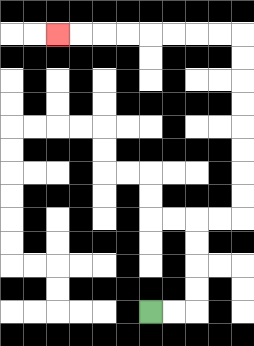{'start': '[6, 13]', 'end': '[2, 1]', 'path_directions': 'R,R,U,U,U,U,R,R,U,U,U,U,U,U,U,U,L,L,L,L,L,L,L,L', 'path_coordinates': '[[6, 13], [7, 13], [8, 13], [8, 12], [8, 11], [8, 10], [8, 9], [9, 9], [10, 9], [10, 8], [10, 7], [10, 6], [10, 5], [10, 4], [10, 3], [10, 2], [10, 1], [9, 1], [8, 1], [7, 1], [6, 1], [5, 1], [4, 1], [3, 1], [2, 1]]'}